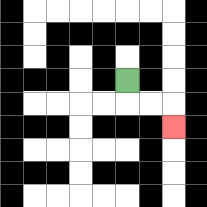{'start': '[5, 3]', 'end': '[7, 5]', 'path_directions': 'D,R,R,D', 'path_coordinates': '[[5, 3], [5, 4], [6, 4], [7, 4], [7, 5]]'}